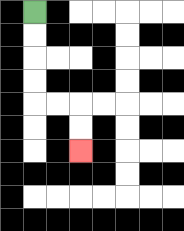{'start': '[1, 0]', 'end': '[3, 6]', 'path_directions': 'D,D,D,D,R,R,D,D', 'path_coordinates': '[[1, 0], [1, 1], [1, 2], [1, 3], [1, 4], [2, 4], [3, 4], [3, 5], [3, 6]]'}